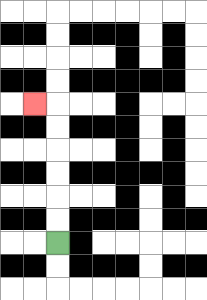{'start': '[2, 10]', 'end': '[1, 4]', 'path_directions': 'U,U,U,U,U,U,L', 'path_coordinates': '[[2, 10], [2, 9], [2, 8], [2, 7], [2, 6], [2, 5], [2, 4], [1, 4]]'}